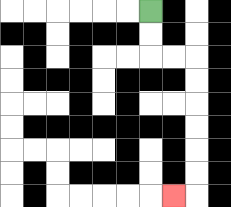{'start': '[6, 0]', 'end': '[7, 8]', 'path_directions': 'D,D,R,R,D,D,D,D,D,D,L', 'path_coordinates': '[[6, 0], [6, 1], [6, 2], [7, 2], [8, 2], [8, 3], [8, 4], [8, 5], [8, 6], [8, 7], [8, 8], [7, 8]]'}